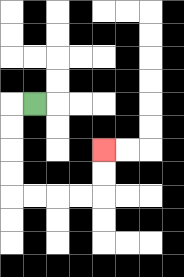{'start': '[1, 4]', 'end': '[4, 6]', 'path_directions': 'L,D,D,D,D,R,R,R,R,U,U', 'path_coordinates': '[[1, 4], [0, 4], [0, 5], [0, 6], [0, 7], [0, 8], [1, 8], [2, 8], [3, 8], [4, 8], [4, 7], [4, 6]]'}